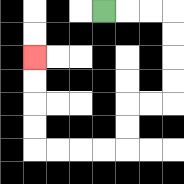{'start': '[4, 0]', 'end': '[1, 2]', 'path_directions': 'R,R,R,D,D,D,D,L,L,D,D,L,L,L,L,U,U,U,U', 'path_coordinates': '[[4, 0], [5, 0], [6, 0], [7, 0], [7, 1], [7, 2], [7, 3], [7, 4], [6, 4], [5, 4], [5, 5], [5, 6], [4, 6], [3, 6], [2, 6], [1, 6], [1, 5], [1, 4], [1, 3], [1, 2]]'}